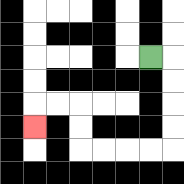{'start': '[6, 2]', 'end': '[1, 5]', 'path_directions': 'R,D,D,D,D,L,L,L,L,U,U,L,L,D', 'path_coordinates': '[[6, 2], [7, 2], [7, 3], [7, 4], [7, 5], [7, 6], [6, 6], [5, 6], [4, 6], [3, 6], [3, 5], [3, 4], [2, 4], [1, 4], [1, 5]]'}